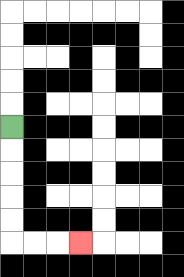{'start': '[0, 5]', 'end': '[3, 10]', 'path_directions': 'D,D,D,D,D,R,R,R', 'path_coordinates': '[[0, 5], [0, 6], [0, 7], [0, 8], [0, 9], [0, 10], [1, 10], [2, 10], [3, 10]]'}